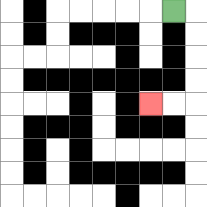{'start': '[7, 0]', 'end': '[6, 4]', 'path_directions': 'R,D,D,D,D,L,L', 'path_coordinates': '[[7, 0], [8, 0], [8, 1], [8, 2], [8, 3], [8, 4], [7, 4], [6, 4]]'}